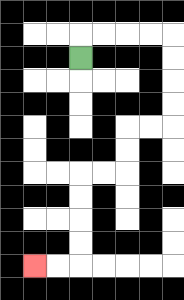{'start': '[3, 2]', 'end': '[1, 11]', 'path_directions': 'U,R,R,R,R,D,D,D,D,L,L,D,D,L,L,D,D,D,D,L,L', 'path_coordinates': '[[3, 2], [3, 1], [4, 1], [5, 1], [6, 1], [7, 1], [7, 2], [7, 3], [7, 4], [7, 5], [6, 5], [5, 5], [5, 6], [5, 7], [4, 7], [3, 7], [3, 8], [3, 9], [3, 10], [3, 11], [2, 11], [1, 11]]'}